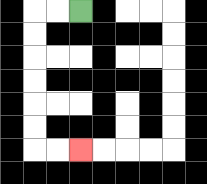{'start': '[3, 0]', 'end': '[3, 6]', 'path_directions': 'L,L,D,D,D,D,D,D,R,R', 'path_coordinates': '[[3, 0], [2, 0], [1, 0], [1, 1], [1, 2], [1, 3], [1, 4], [1, 5], [1, 6], [2, 6], [3, 6]]'}